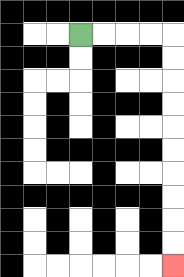{'start': '[3, 1]', 'end': '[7, 11]', 'path_directions': 'R,R,R,R,D,D,D,D,D,D,D,D,D,D', 'path_coordinates': '[[3, 1], [4, 1], [5, 1], [6, 1], [7, 1], [7, 2], [7, 3], [7, 4], [7, 5], [7, 6], [7, 7], [7, 8], [7, 9], [7, 10], [7, 11]]'}